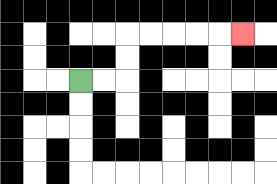{'start': '[3, 3]', 'end': '[10, 1]', 'path_directions': 'R,R,U,U,R,R,R,R,R', 'path_coordinates': '[[3, 3], [4, 3], [5, 3], [5, 2], [5, 1], [6, 1], [7, 1], [8, 1], [9, 1], [10, 1]]'}